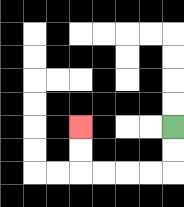{'start': '[7, 5]', 'end': '[3, 5]', 'path_directions': 'D,D,L,L,L,L,U,U', 'path_coordinates': '[[7, 5], [7, 6], [7, 7], [6, 7], [5, 7], [4, 7], [3, 7], [3, 6], [3, 5]]'}